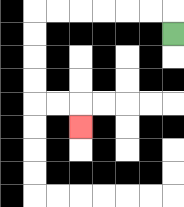{'start': '[7, 1]', 'end': '[3, 5]', 'path_directions': 'U,L,L,L,L,L,L,D,D,D,D,R,R,D', 'path_coordinates': '[[7, 1], [7, 0], [6, 0], [5, 0], [4, 0], [3, 0], [2, 0], [1, 0], [1, 1], [1, 2], [1, 3], [1, 4], [2, 4], [3, 4], [3, 5]]'}